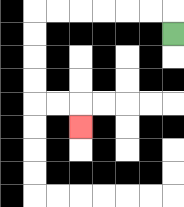{'start': '[7, 1]', 'end': '[3, 5]', 'path_directions': 'U,L,L,L,L,L,L,D,D,D,D,R,R,D', 'path_coordinates': '[[7, 1], [7, 0], [6, 0], [5, 0], [4, 0], [3, 0], [2, 0], [1, 0], [1, 1], [1, 2], [1, 3], [1, 4], [2, 4], [3, 4], [3, 5]]'}